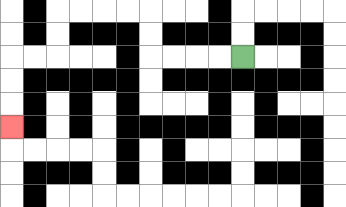{'start': '[10, 2]', 'end': '[0, 5]', 'path_directions': 'L,L,L,L,U,U,L,L,L,L,D,D,L,L,D,D,D', 'path_coordinates': '[[10, 2], [9, 2], [8, 2], [7, 2], [6, 2], [6, 1], [6, 0], [5, 0], [4, 0], [3, 0], [2, 0], [2, 1], [2, 2], [1, 2], [0, 2], [0, 3], [0, 4], [0, 5]]'}